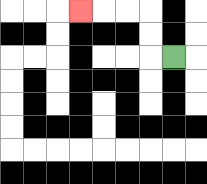{'start': '[7, 2]', 'end': '[3, 0]', 'path_directions': 'L,U,U,L,L,L', 'path_coordinates': '[[7, 2], [6, 2], [6, 1], [6, 0], [5, 0], [4, 0], [3, 0]]'}